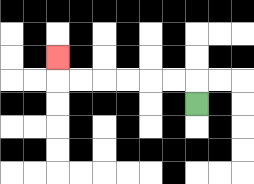{'start': '[8, 4]', 'end': '[2, 2]', 'path_directions': 'U,L,L,L,L,L,L,U', 'path_coordinates': '[[8, 4], [8, 3], [7, 3], [6, 3], [5, 3], [4, 3], [3, 3], [2, 3], [2, 2]]'}